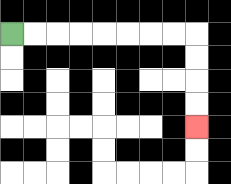{'start': '[0, 1]', 'end': '[8, 5]', 'path_directions': 'R,R,R,R,R,R,R,R,D,D,D,D', 'path_coordinates': '[[0, 1], [1, 1], [2, 1], [3, 1], [4, 1], [5, 1], [6, 1], [7, 1], [8, 1], [8, 2], [8, 3], [8, 4], [8, 5]]'}